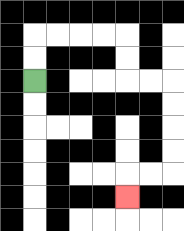{'start': '[1, 3]', 'end': '[5, 8]', 'path_directions': 'U,U,R,R,R,R,D,D,R,R,D,D,D,D,L,L,D', 'path_coordinates': '[[1, 3], [1, 2], [1, 1], [2, 1], [3, 1], [4, 1], [5, 1], [5, 2], [5, 3], [6, 3], [7, 3], [7, 4], [7, 5], [7, 6], [7, 7], [6, 7], [5, 7], [5, 8]]'}